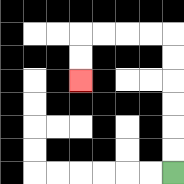{'start': '[7, 7]', 'end': '[3, 3]', 'path_directions': 'U,U,U,U,U,U,L,L,L,L,D,D', 'path_coordinates': '[[7, 7], [7, 6], [7, 5], [7, 4], [7, 3], [7, 2], [7, 1], [6, 1], [5, 1], [4, 1], [3, 1], [3, 2], [3, 3]]'}